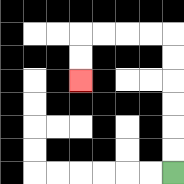{'start': '[7, 7]', 'end': '[3, 3]', 'path_directions': 'U,U,U,U,U,U,L,L,L,L,D,D', 'path_coordinates': '[[7, 7], [7, 6], [7, 5], [7, 4], [7, 3], [7, 2], [7, 1], [6, 1], [5, 1], [4, 1], [3, 1], [3, 2], [3, 3]]'}